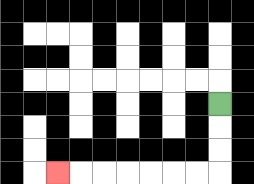{'start': '[9, 4]', 'end': '[2, 7]', 'path_directions': 'D,D,D,L,L,L,L,L,L,L', 'path_coordinates': '[[9, 4], [9, 5], [9, 6], [9, 7], [8, 7], [7, 7], [6, 7], [5, 7], [4, 7], [3, 7], [2, 7]]'}